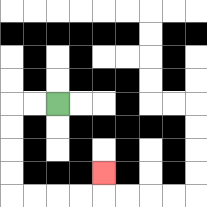{'start': '[2, 4]', 'end': '[4, 7]', 'path_directions': 'L,L,D,D,D,D,R,R,R,R,U', 'path_coordinates': '[[2, 4], [1, 4], [0, 4], [0, 5], [0, 6], [0, 7], [0, 8], [1, 8], [2, 8], [3, 8], [4, 8], [4, 7]]'}